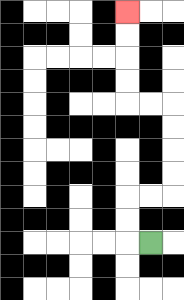{'start': '[6, 10]', 'end': '[5, 0]', 'path_directions': 'L,U,U,R,R,U,U,U,U,L,L,U,U,U,U', 'path_coordinates': '[[6, 10], [5, 10], [5, 9], [5, 8], [6, 8], [7, 8], [7, 7], [7, 6], [7, 5], [7, 4], [6, 4], [5, 4], [5, 3], [5, 2], [5, 1], [5, 0]]'}